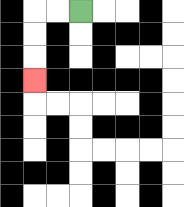{'start': '[3, 0]', 'end': '[1, 3]', 'path_directions': 'L,L,D,D,D', 'path_coordinates': '[[3, 0], [2, 0], [1, 0], [1, 1], [1, 2], [1, 3]]'}